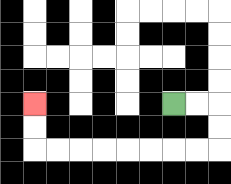{'start': '[7, 4]', 'end': '[1, 4]', 'path_directions': 'R,R,D,D,L,L,L,L,L,L,L,L,U,U', 'path_coordinates': '[[7, 4], [8, 4], [9, 4], [9, 5], [9, 6], [8, 6], [7, 6], [6, 6], [5, 6], [4, 6], [3, 6], [2, 6], [1, 6], [1, 5], [1, 4]]'}